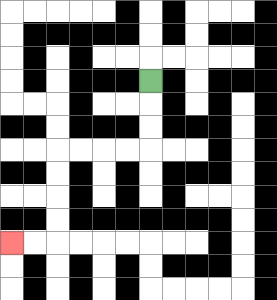{'start': '[6, 3]', 'end': '[0, 10]', 'path_directions': 'D,D,D,L,L,L,L,D,D,D,D,L,L', 'path_coordinates': '[[6, 3], [6, 4], [6, 5], [6, 6], [5, 6], [4, 6], [3, 6], [2, 6], [2, 7], [2, 8], [2, 9], [2, 10], [1, 10], [0, 10]]'}